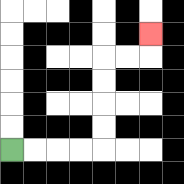{'start': '[0, 6]', 'end': '[6, 1]', 'path_directions': 'R,R,R,R,U,U,U,U,R,R,U', 'path_coordinates': '[[0, 6], [1, 6], [2, 6], [3, 6], [4, 6], [4, 5], [4, 4], [4, 3], [4, 2], [5, 2], [6, 2], [6, 1]]'}